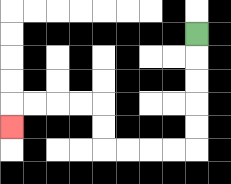{'start': '[8, 1]', 'end': '[0, 5]', 'path_directions': 'D,D,D,D,D,L,L,L,L,U,U,L,L,L,L,D', 'path_coordinates': '[[8, 1], [8, 2], [8, 3], [8, 4], [8, 5], [8, 6], [7, 6], [6, 6], [5, 6], [4, 6], [4, 5], [4, 4], [3, 4], [2, 4], [1, 4], [0, 4], [0, 5]]'}